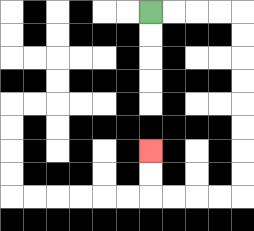{'start': '[6, 0]', 'end': '[6, 6]', 'path_directions': 'R,R,R,R,D,D,D,D,D,D,D,D,L,L,L,L,U,U', 'path_coordinates': '[[6, 0], [7, 0], [8, 0], [9, 0], [10, 0], [10, 1], [10, 2], [10, 3], [10, 4], [10, 5], [10, 6], [10, 7], [10, 8], [9, 8], [8, 8], [7, 8], [6, 8], [6, 7], [6, 6]]'}